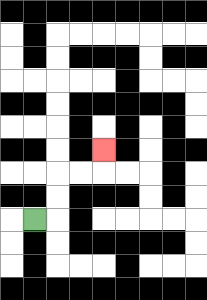{'start': '[1, 9]', 'end': '[4, 6]', 'path_directions': 'R,U,U,R,R,U', 'path_coordinates': '[[1, 9], [2, 9], [2, 8], [2, 7], [3, 7], [4, 7], [4, 6]]'}